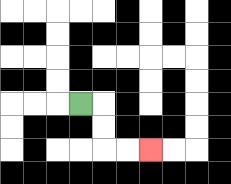{'start': '[3, 4]', 'end': '[6, 6]', 'path_directions': 'R,D,D,R,R', 'path_coordinates': '[[3, 4], [4, 4], [4, 5], [4, 6], [5, 6], [6, 6]]'}